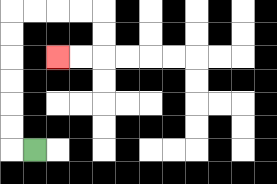{'start': '[1, 6]', 'end': '[2, 2]', 'path_directions': 'L,U,U,U,U,U,U,R,R,R,R,D,D,L,L', 'path_coordinates': '[[1, 6], [0, 6], [0, 5], [0, 4], [0, 3], [0, 2], [0, 1], [0, 0], [1, 0], [2, 0], [3, 0], [4, 0], [4, 1], [4, 2], [3, 2], [2, 2]]'}